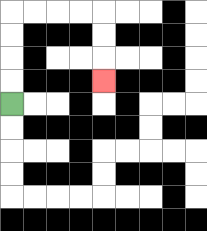{'start': '[0, 4]', 'end': '[4, 3]', 'path_directions': 'U,U,U,U,R,R,R,R,D,D,D', 'path_coordinates': '[[0, 4], [0, 3], [0, 2], [0, 1], [0, 0], [1, 0], [2, 0], [3, 0], [4, 0], [4, 1], [4, 2], [4, 3]]'}